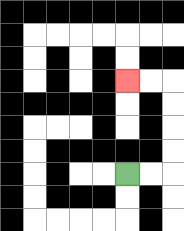{'start': '[5, 7]', 'end': '[5, 3]', 'path_directions': 'R,R,U,U,U,U,L,L', 'path_coordinates': '[[5, 7], [6, 7], [7, 7], [7, 6], [7, 5], [7, 4], [7, 3], [6, 3], [5, 3]]'}